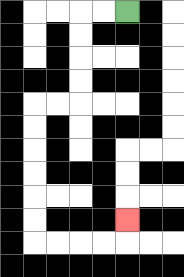{'start': '[5, 0]', 'end': '[5, 9]', 'path_directions': 'L,L,D,D,D,D,L,L,D,D,D,D,D,D,R,R,R,R,U', 'path_coordinates': '[[5, 0], [4, 0], [3, 0], [3, 1], [3, 2], [3, 3], [3, 4], [2, 4], [1, 4], [1, 5], [1, 6], [1, 7], [1, 8], [1, 9], [1, 10], [2, 10], [3, 10], [4, 10], [5, 10], [5, 9]]'}